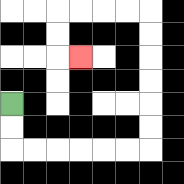{'start': '[0, 4]', 'end': '[3, 2]', 'path_directions': 'D,D,R,R,R,R,R,R,U,U,U,U,U,U,L,L,L,L,D,D,R', 'path_coordinates': '[[0, 4], [0, 5], [0, 6], [1, 6], [2, 6], [3, 6], [4, 6], [5, 6], [6, 6], [6, 5], [6, 4], [6, 3], [6, 2], [6, 1], [6, 0], [5, 0], [4, 0], [3, 0], [2, 0], [2, 1], [2, 2], [3, 2]]'}